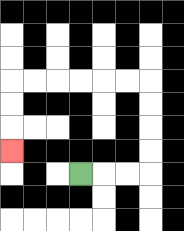{'start': '[3, 7]', 'end': '[0, 6]', 'path_directions': 'R,R,R,U,U,U,U,L,L,L,L,L,L,D,D,D', 'path_coordinates': '[[3, 7], [4, 7], [5, 7], [6, 7], [6, 6], [6, 5], [6, 4], [6, 3], [5, 3], [4, 3], [3, 3], [2, 3], [1, 3], [0, 3], [0, 4], [0, 5], [0, 6]]'}